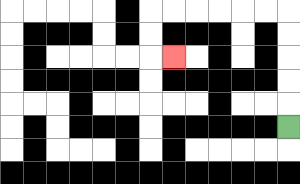{'start': '[12, 5]', 'end': '[7, 2]', 'path_directions': 'U,U,U,U,U,L,L,L,L,L,L,D,D,R', 'path_coordinates': '[[12, 5], [12, 4], [12, 3], [12, 2], [12, 1], [12, 0], [11, 0], [10, 0], [9, 0], [8, 0], [7, 0], [6, 0], [6, 1], [6, 2], [7, 2]]'}